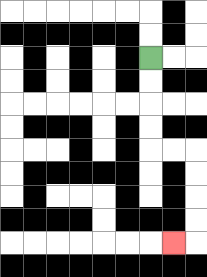{'start': '[6, 2]', 'end': '[7, 10]', 'path_directions': 'D,D,D,D,R,R,D,D,D,D,L', 'path_coordinates': '[[6, 2], [6, 3], [6, 4], [6, 5], [6, 6], [7, 6], [8, 6], [8, 7], [8, 8], [8, 9], [8, 10], [7, 10]]'}